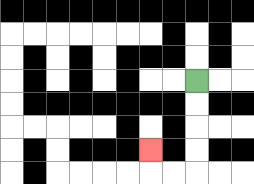{'start': '[8, 3]', 'end': '[6, 6]', 'path_directions': 'D,D,D,D,L,L,U', 'path_coordinates': '[[8, 3], [8, 4], [8, 5], [8, 6], [8, 7], [7, 7], [6, 7], [6, 6]]'}